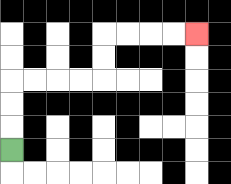{'start': '[0, 6]', 'end': '[8, 1]', 'path_directions': 'U,U,U,R,R,R,R,U,U,R,R,R,R', 'path_coordinates': '[[0, 6], [0, 5], [0, 4], [0, 3], [1, 3], [2, 3], [3, 3], [4, 3], [4, 2], [4, 1], [5, 1], [6, 1], [7, 1], [8, 1]]'}